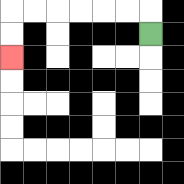{'start': '[6, 1]', 'end': '[0, 2]', 'path_directions': 'U,L,L,L,L,L,L,D,D', 'path_coordinates': '[[6, 1], [6, 0], [5, 0], [4, 0], [3, 0], [2, 0], [1, 0], [0, 0], [0, 1], [0, 2]]'}